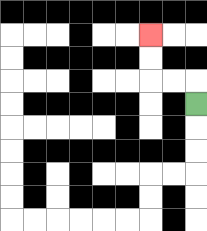{'start': '[8, 4]', 'end': '[6, 1]', 'path_directions': 'U,L,L,U,U', 'path_coordinates': '[[8, 4], [8, 3], [7, 3], [6, 3], [6, 2], [6, 1]]'}